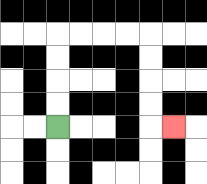{'start': '[2, 5]', 'end': '[7, 5]', 'path_directions': 'U,U,U,U,R,R,R,R,D,D,D,D,R', 'path_coordinates': '[[2, 5], [2, 4], [2, 3], [2, 2], [2, 1], [3, 1], [4, 1], [5, 1], [6, 1], [6, 2], [6, 3], [6, 4], [6, 5], [7, 5]]'}